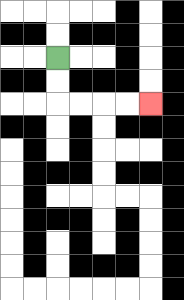{'start': '[2, 2]', 'end': '[6, 4]', 'path_directions': 'D,D,R,R,R,R', 'path_coordinates': '[[2, 2], [2, 3], [2, 4], [3, 4], [4, 4], [5, 4], [6, 4]]'}